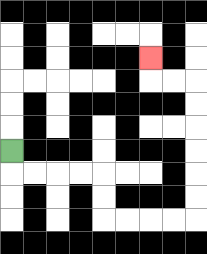{'start': '[0, 6]', 'end': '[6, 2]', 'path_directions': 'D,R,R,R,R,D,D,R,R,R,R,U,U,U,U,U,U,L,L,U', 'path_coordinates': '[[0, 6], [0, 7], [1, 7], [2, 7], [3, 7], [4, 7], [4, 8], [4, 9], [5, 9], [6, 9], [7, 9], [8, 9], [8, 8], [8, 7], [8, 6], [8, 5], [8, 4], [8, 3], [7, 3], [6, 3], [6, 2]]'}